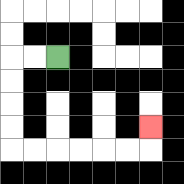{'start': '[2, 2]', 'end': '[6, 5]', 'path_directions': 'L,L,D,D,D,D,R,R,R,R,R,R,U', 'path_coordinates': '[[2, 2], [1, 2], [0, 2], [0, 3], [0, 4], [0, 5], [0, 6], [1, 6], [2, 6], [3, 6], [4, 6], [5, 6], [6, 6], [6, 5]]'}